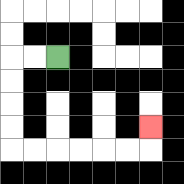{'start': '[2, 2]', 'end': '[6, 5]', 'path_directions': 'L,L,D,D,D,D,R,R,R,R,R,R,U', 'path_coordinates': '[[2, 2], [1, 2], [0, 2], [0, 3], [0, 4], [0, 5], [0, 6], [1, 6], [2, 6], [3, 6], [4, 6], [5, 6], [6, 6], [6, 5]]'}